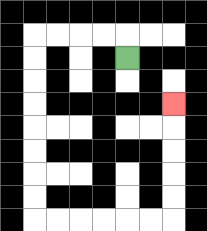{'start': '[5, 2]', 'end': '[7, 4]', 'path_directions': 'U,L,L,L,L,D,D,D,D,D,D,D,D,R,R,R,R,R,R,U,U,U,U,U', 'path_coordinates': '[[5, 2], [5, 1], [4, 1], [3, 1], [2, 1], [1, 1], [1, 2], [1, 3], [1, 4], [1, 5], [1, 6], [1, 7], [1, 8], [1, 9], [2, 9], [3, 9], [4, 9], [5, 9], [6, 9], [7, 9], [7, 8], [7, 7], [7, 6], [7, 5], [7, 4]]'}